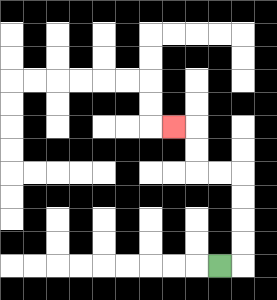{'start': '[9, 11]', 'end': '[7, 5]', 'path_directions': 'R,U,U,U,U,L,L,U,U,L', 'path_coordinates': '[[9, 11], [10, 11], [10, 10], [10, 9], [10, 8], [10, 7], [9, 7], [8, 7], [8, 6], [8, 5], [7, 5]]'}